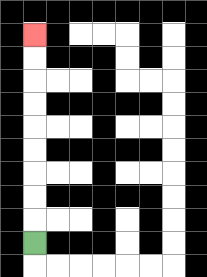{'start': '[1, 10]', 'end': '[1, 1]', 'path_directions': 'U,U,U,U,U,U,U,U,U', 'path_coordinates': '[[1, 10], [1, 9], [1, 8], [1, 7], [1, 6], [1, 5], [1, 4], [1, 3], [1, 2], [1, 1]]'}